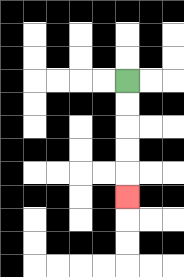{'start': '[5, 3]', 'end': '[5, 8]', 'path_directions': 'D,D,D,D,D', 'path_coordinates': '[[5, 3], [5, 4], [5, 5], [5, 6], [5, 7], [5, 8]]'}